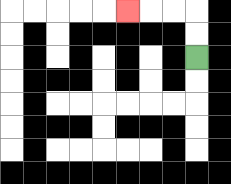{'start': '[8, 2]', 'end': '[5, 0]', 'path_directions': 'U,U,L,L,L', 'path_coordinates': '[[8, 2], [8, 1], [8, 0], [7, 0], [6, 0], [5, 0]]'}